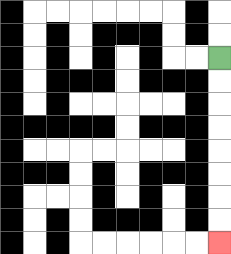{'start': '[9, 2]', 'end': '[9, 10]', 'path_directions': 'D,D,D,D,D,D,D,D', 'path_coordinates': '[[9, 2], [9, 3], [9, 4], [9, 5], [9, 6], [9, 7], [9, 8], [9, 9], [9, 10]]'}